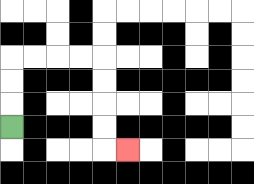{'start': '[0, 5]', 'end': '[5, 6]', 'path_directions': 'U,U,U,R,R,R,R,D,D,D,D,R', 'path_coordinates': '[[0, 5], [0, 4], [0, 3], [0, 2], [1, 2], [2, 2], [3, 2], [4, 2], [4, 3], [4, 4], [4, 5], [4, 6], [5, 6]]'}